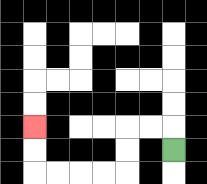{'start': '[7, 6]', 'end': '[1, 5]', 'path_directions': 'U,L,L,D,D,L,L,L,L,U,U', 'path_coordinates': '[[7, 6], [7, 5], [6, 5], [5, 5], [5, 6], [5, 7], [4, 7], [3, 7], [2, 7], [1, 7], [1, 6], [1, 5]]'}